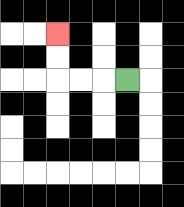{'start': '[5, 3]', 'end': '[2, 1]', 'path_directions': 'L,L,L,U,U', 'path_coordinates': '[[5, 3], [4, 3], [3, 3], [2, 3], [2, 2], [2, 1]]'}